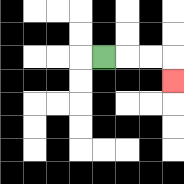{'start': '[4, 2]', 'end': '[7, 3]', 'path_directions': 'R,R,R,D', 'path_coordinates': '[[4, 2], [5, 2], [6, 2], [7, 2], [7, 3]]'}